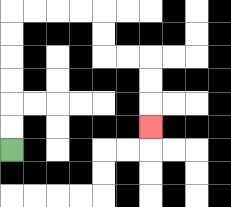{'start': '[0, 6]', 'end': '[6, 5]', 'path_directions': 'U,U,U,U,U,U,R,R,R,R,D,D,R,R,D,D,D', 'path_coordinates': '[[0, 6], [0, 5], [0, 4], [0, 3], [0, 2], [0, 1], [0, 0], [1, 0], [2, 0], [3, 0], [4, 0], [4, 1], [4, 2], [5, 2], [6, 2], [6, 3], [6, 4], [6, 5]]'}